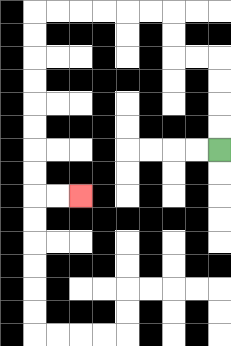{'start': '[9, 6]', 'end': '[3, 8]', 'path_directions': 'U,U,U,U,L,L,U,U,L,L,L,L,L,L,D,D,D,D,D,D,D,D,R,R', 'path_coordinates': '[[9, 6], [9, 5], [9, 4], [9, 3], [9, 2], [8, 2], [7, 2], [7, 1], [7, 0], [6, 0], [5, 0], [4, 0], [3, 0], [2, 0], [1, 0], [1, 1], [1, 2], [1, 3], [1, 4], [1, 5], [1, 6], [1, 7], [1, 8], [2, 8], [3, 8]]'}